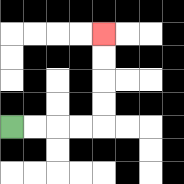{'start': '[0, 5]', 'end': '[4, 1]', 'path_directions': 'R,R,R,R,U,U,U,U', 'path_coordinates': '[[0, 5], [1, 5], [2, 5], [3, 5], [4, 5], [4, 4], [4, 3], [4, 2], [4, 1]]'}